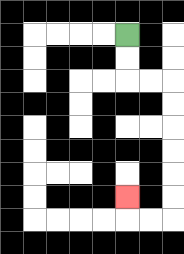{'start': '[5, 1]', 'end': '[5, 8]', 'path_directions': 'D,D,R,R,D,D,D,D,D,D,L,L,U', 'path_coordinates': '[[5, 1], [5, 2], [5, 3], [6, 3], [7, 3], [7, 4], [7, 5], [7, 6], [7, 7], [7, 8], [7, 9], [6, 9], [5, 9], [5, 8]]'}